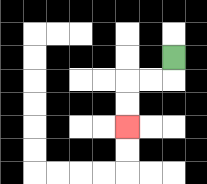{'start': '[7, 2]', 'end': '[5, 5]', 'path_directions': 'D,L,L,D,D', 'path_coordinates': '[[7, 2], [7, 3], [6, 3], [5, 3], [5, 4], [5, 5]]'}